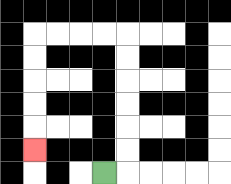{'start': '[4, 7]', 'end': '[1, 6]', 'path_directions': 'R,U,U,U,U,U,U,L,L,L,L,D,D,D,D,D', 'path_coordinates': '[[4, 7], [5, 7], [5, 6], [5, 5], [5, 4], [5, 3], [5, 2], [5, 1], [4, 1], [3, 1], [2, 1], [1, 1], [1, 2], [1, 3], [1, 4], [1, 5], [1, 6]]'}